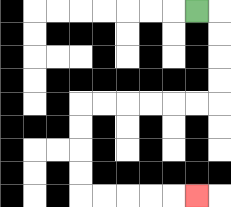{'start': '[8, 0]', 'end': '[8, 8]', 'path_directions': 'R,D,D,D,D,L,L,L,L,L,L,D,D,D,D,R,R,R,R,R', 'path_coordinates': '[[8, 0], [9, 0], [9, 1], [9, 2], [9, 3], [9, 4], [8, 4], [7, 4], [6, 4], [5, 4], [4, 4], [3, 4], [3, 5], [3, 6], [3, 7], [3, 8], [4, 8], [5, 8], [6, 8], [7, 8], [8, 8]]'}